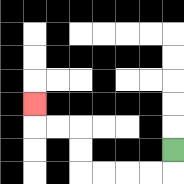{'start': '[7, 6]', 'end': '[1, 4]', 'path_directions': 'D,L,L,L,L,U,U,L,L,U', 'path_coordinates': '[[7, 6], [7, 7], [6, 7], [5, 7], [4, 7], [3, 7], [3, 6], [3, 5], [2, 5], [1, 5], [1, 4]]'}